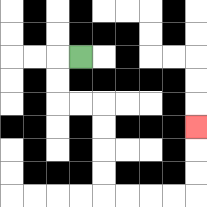{'start': '[3, 2]', 'end': '[8, 5]', 'path_directions': 'L,D,D,R,R,D,D,D,D,R,R,R,R,U,U,U', 'path_coordinates': '[[3, 2], [2, 2], [2, 3], [2, 4], [3, 4], [4, 4], [4, 5], [4, 6], [4, 7], [4, 8], [5, 8], [6, 8], [7, 8], [8, 8], [8, 7], [8, 6], [8, 5]]'}